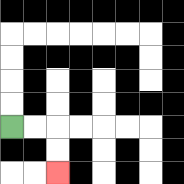{'start': '[0, 5]', 'end': '[2, 7]', 'path_directions': 'R,R,D,D', 'path_coordinates': '[[0, 5], [1, 5], [2, 5], [2, 6], [2, 7]]'}